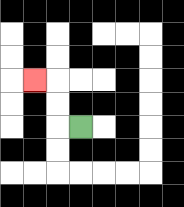{'start': '[3, 5]', 'end': '[1, 3]', 'path_directions': 'L,U,U,L', 'path_coordinates': '[[3, 5], [2, 5], [2, 4], [2, 3], [1, 3]]'}